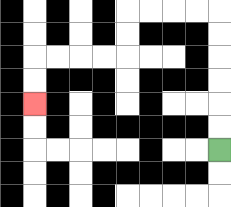{'start': '[9, 6]', 'end': '[1, 4]', 'path_directions': 'U,U,U,U,U,U,L,L,L,L,D,D,L,L,L,L,D,D', 'path_coordinates': '[[9, 6], [9, 5], [9, 4], [9, 3], [9, 2], [9, 1], [9, 0], [8, 0], [7, 0], [6, 0], [5, 0], [5, 1], [5, 2], [4, 2], [3, 2], [2, 2], [1, 2], [1, 3], [1, 4]]'}